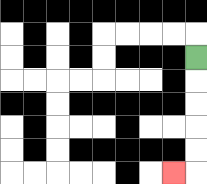{'start': '[8, 2]', 'end': '[7, 7]', 'path_directions': 'D,D,D,D,D,L', 'path_coordinates': '[[8, 2], [8, 3], [8, 4], [8, 5], [8, 6], [8, 7], [7, 7]]'}